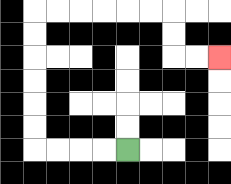{'start': '[5, 6]', 'end': '[9, 2]', 'path_directions': 'L,L,L,L,U,U,U,U,U,U,R,R,R,R,R,R,D,D,R,R', 'path_coordinates': '[[5, 6], [4, 6], [3, 6], [2, 6], [1, 6], [1, 5], [1, 4], [1, 3], [1, 2], [1, 1], [1, 0], [2, 0], [3, 0], [4, 0], [5, 0], [6, 0], [7, 0], [7, 1], [7, 2], [8, 2], [9, 2]]'}